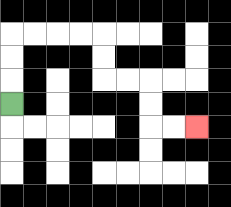{'start': '[0, 4]', 'end': '[8, 5]', 'path_directions': 'U,U,U,R,R,R,R,D,D,R,R,D,D,R,R', 'path_coordinates': '[[0, 4], [0, 3], [0, 2], [0, 1], [1, 1], [2, 1], [3, 1], [4, 1], [4, 2], [4, 3], [5, 3], [6, 3], [6, 4], [6, 5], [7, 5], [8, 5]]'}